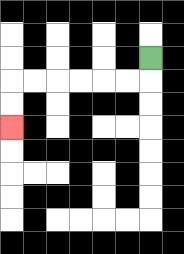{'start': '[6, 2]', 'end': '[0, 5]', 'path_directions': 'D,L,L,L,L,L,L,D,D', 'path_coordinates': '[[6, 2], [6, 3], [5, 3], [4, 3], [3, 3], [2, 3], [1, 3], [0, 3], [0, 4], [0, 5]]'}